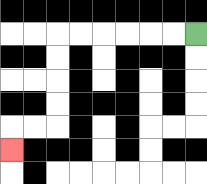{'start': '[8, 1]', 'end': '[0, 6]', 'path_directions': 'L,L,L,L,L,L,D,D,D,D,L,L,D', 'path_coordinates': '[[8, 1], [7, 1], [6, 1], [5, 1], [4, 1], [3, 1], [2, 1], [2, 2], [2, 3], [2, 4], [2, 5], [1, 5], [0, 5], [0, 6]]'}